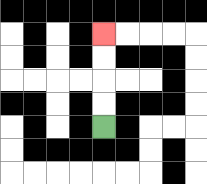{'start': '[4, 5]', 'end': '[4, 1]', 'path_directions': 'U,U,U,U', 'path_coordinates': '[[4, 5], [4, 4], [4, 3], [4, 2], [4, 1]]'}